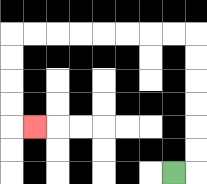{'start': '[7, 7]', 'end': '[1, 5]', 'path_directions': 'R,U,U,U,U,U,U,L,L,L,L,L,L,L,L,D,D,D,D,R', 'path_coordinates': '[[7, 7], [8, 7], [8, 6], [8, 5], [8, 4], [8, 3], [8, 2], [8, 1], [7, 1], [6, 1], [5, 1], [4, 1], [3, 1], [2, 1], [1, 1], [0, 1], [0, 2], [0, 3], [0, 4], [0, 5], [1, 5]]'}